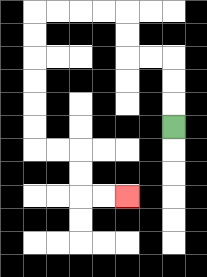{'start': '[7, 5]', 'end': '[5, 8]', 'path_directions': 'U,U,U,L,L,U,U,L,L,L,L,D,D,D,D,D,D,R,R,D,D,R,R', 'path_coordinates': '[[7, 5], [7, 4], [7, 3], [7, 2], [6, 2], [5, 2], [5, 1], [5, 0], [4, 0], [3, 0], [2, 0], [1, 0], [1, 1], [1, 2], [1, 3], [1, 4], [1, 5], [1, 6], [2, 6], [3, 6], [3, 7], [3, 8], [4, 8], [5, 8]]'}